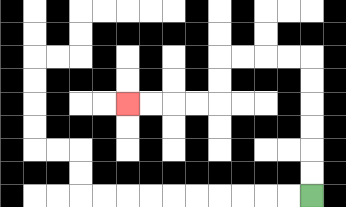{'start': '[13, 8]', 'end': '[5, 4]', 'path_directions': 'U,U,U,U,U,U,L,L,L,L,D,D,L,L,L,L', 'path_coordinates': '[[13, 8], [13, 7], [13, 6], [13, 5], [13, 4], [13, 3], [13, 2], [12, 2], [11, 2], [10, 2], [9, 2], [9, 3], [9, 4], [8, 4], [7, 4], [6, 4], [5, 4]]'}